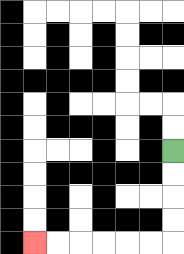{'start': '[7, 6]', 'end': '[1, 10]', 'path_directions': 'D,D,D,D,L,L,L,L,L,L', 'path_coordinates': '[[7, 6], [7, 7], [7, 8], [7, 9], [7, 10], [6, 10], [5, 10], [4, 10], [3, 10], [2, 10], [1, 10]]'}